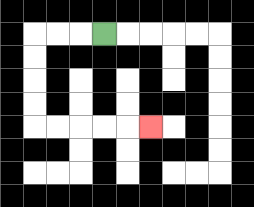{'start': '[4, 1]', 'end': '[6, 5]', 'path_directions': 'L,L,L,D,D,D,D,R,R,R,R,R', 'path_coordinates': '[[4, 1], [3, 1], [2, 1], [1, 1], [1, 2], [1, 3], [1, 4], [1, 5], [2, 5], [3, 5], [4, 5], [5, 5], [6, 5]]'}